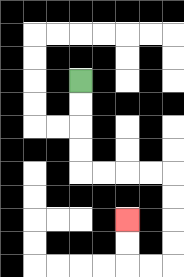{'start': '[3, 3]', 'end': '[5, 9]', 'path_directions': 'D,D,D,D,R,R,R,R,D,D,D,D,L,L,U,U', 'path_coordinates': '[[3, 3], [3, 4], [3, 5], [3, 6], [3, 7], [4, 7], [5, 7], [6, 7], [7, 7], [7, 8], [7, 9], [7, 10], [7, 11], [6, 11], [5, 11], [5, 10], [5, 9]]'}